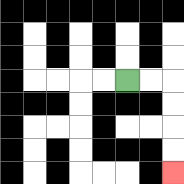{'start': '[5, 3]', 'end': '[7, 7]', 'path_directions': 'R,R,D,D,D,D', 'path_coordinates': '[[5, 3], [6, 3], [7, 3], [7, 4], [7, 5], [7, 6], [7, 7]]'}